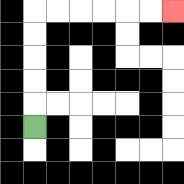{'start': '[1, 5]', 'end': '[7, 0]', 'path_directions': 'U,U,U,U,U,R,R,R,R,R,R', 'path_coordinates': '[[1, 5], [1, 4], [1, 3], [1, 2], [1, 1], [1, 0], [2, 0], [3, 0], [4, 0], [5, 0], [6, 0], [7, 0]]'}